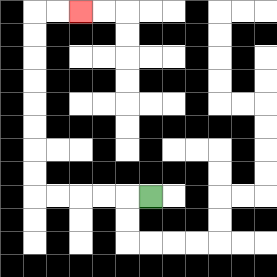{'start': '[6, 8]', 'end': '[3, 0]', 'path_directions': 'L,L,L,L,L,U,U,U,U,U,U,U,U,R,R', 'path_coordinates': '[[6, 8], [5, 8], [4, 8], [3, 8], [2, 8], [1, 8], [1, 7], [1, 6], [1, 5], [1, 4], [1, 3], [1, 2], [1, 1], [1, 0], [2, 0], [3, 0]]'}